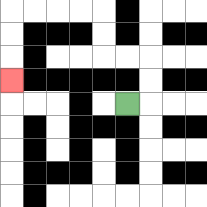{'start': '[5, 4]', 'end': '[0, 3]', 'path_directions': 'R,U,U,L,L,U,U,L,L,L,L,D,D,D', 'path_coordinates': '[[5, 4], [6, 4], [6, 3], [6, 2], [5, 2], [4, 2], [4, 1], [4, 0], [3, 0], [2, 0], [1, 0], [0, 0], [0, 1], [0, 2], [0, 3]]'}